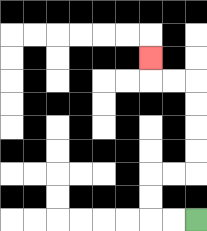{'start': '[8, 9]', 'end': '[6, 2]', 'path_directions': 'L,L,U,U,R,R,U,U,U,U,L,L,U', 'path_coordinates': '[[8, 9], [7, 9], [6, 9], [6, 8], [6, 7], [7, 7], [8, 7], [8, 6], [8, 5], [8, 4], [8, 3], [7, 3], [6, 3], [6, 2]]'}